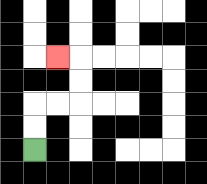{'start': '[1, 6]', 'end': '[2, 2]', 'path_directions': 'U,U,R,R,U,U,L', 'path_coordinates': '[[1, 6], [1, 5], [1, 4], [2, 4], [3, 4], [3, 3], [3, 2], [2, 2]]'}